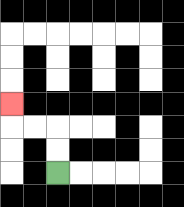{'start': '[2, 7]', 'end': '[0, 4]', 'path_directions': 'U,U,L,L,U', 'path_coordinates': '[[2, 7], [2, 6], [2, 5], [1, 5], [0, 5], [0, 4]]'}